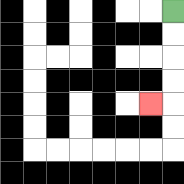{'start': '[7, 0]', 'end': '[6, 4]', 'path_directions': 'D,D,D,D,L', 'path_coordinates': '[[7, 0], [7, 1], [7, 2], [7, 3], [7, 4], [6, 4]]'}